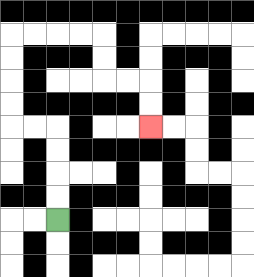{'start': '[2, 9]', 'end': '[6, 5]', 'path_directions': 'U,U,U,U,L,L,U,U,U,U,R,R,R,R,D,D,R,R,D,D', 'path_coordinates': '[[2, 9], [2, 8], [2, 7], [2, 6], [2, 5], [1, 5], [0, 5], [0, 4], [0, 3], [0, 2], [0, 1], [1, 1], [2, 1], [3, 1], [4, 1], [4, 2], [4, 3], [5, 3], [6, 3], [6, 4], [6, 5]]'}